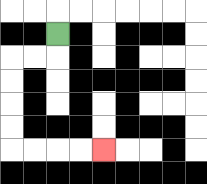{'start': '[2, 1]', 'end': '[4, 6]', 'path_directions': 'D,L,L,D,D,D,D,R,R,R,R', 'path_coordinates': '[[2, 1], [2, 2], [1, 2], [0, 2], [0, 3], [0, 4], [0, 5], [0, 6], [1, 6], [2, 6], [3, 6], [4, 6]]'}